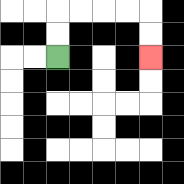{'start': '[2, 2]', 'end': '[6, 2]', 'path_directions': 'U,U,R,R,R,R,D,D', 'path_coordinates': '[[2, 2], [2, 1], [2, 0], [3, 0], [4, 0], [5, 0], [6, 0], [6, 1], [6, 2]]'}